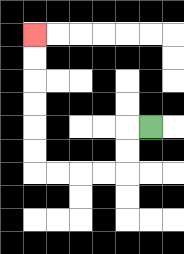{'start': '[6, 5]', 'end': '[1, 1]', 'path_directions': 'L,D,D,L,L,L,L,U,U,U,U,U,U', 'path_coordinates': '[[6, 5], [5, 5], [5, 6], [5, 7], [4, 7], [3, 7], [2, 7], [1, 7], [1, 6], [1, 5], [1, 4], [1, 3], [1, 2], [1, 1]]'}